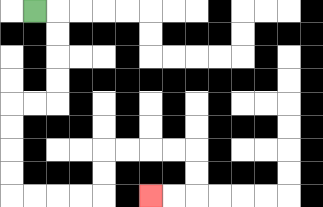{'start': '[1, 0]', 'end': '[6, 8]', 'path_directions': 'R,D,D,D,D,L,L,D,D,D,D,R,R,R,R,U,U,R,R,R,R,D,D,L,L', 'path_coordinates': '[[1, 0], [2, 0], [2, 1], [2, 2], [2, 3], [2, 4], [1, 4], [0, 4], [0, 5], [0, 6], [0, 7], [0, 8], [1, 8], [2, 8], [3, 8], [4, 8], [4, 7], [4, 6], [5, 6], [6, 6], [7, 6], [8, 6], [8, 7], [8, 8], [7, 8], [6, 8]]'}